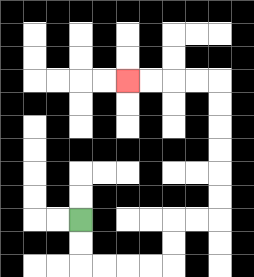{'start': '[3, 9]', 'end': '[5, 3]', 'path_directions': 'D,D,R,R,R,R,U,U,R,R,U,U,U,U,U,U,L,L,L,L', 'path_coordinates': '[[3, 9], [3, 10], [3, 11], [4, 11], [5, 11], [6, 11], [7, 11], [7, 10], [7, 9], [8, 9], [9, 9], [9, 8], [9, 7], [9, 6], [9, 5], [9, 4], [9, 3], [8, 3], [7, 3], [6, 3], [5, 3]]'}